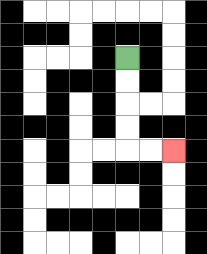{'start': '[5, 2]', 'end': '[7, 6]', 'path_directions': 'D,D,D,D,R,R', 'path_coordinates': '[[5, 2], [5, 3], [5, 4], [5, 5], [5, 6], [6, 6], [7, 6]]'}